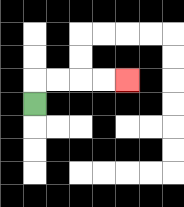{'start': '[1, 4]', 'end': '[5, 3]', 'path_directions': 'U,R,R,R,R', 'path_coordinates': '[[1, 4], [1, 3], [2, 3], [3, 3], [4, 3], [5, 3]]'}